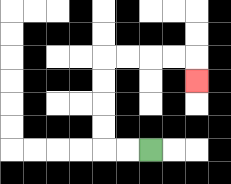{'start': '[6, 6]', 'end': '[8, 3]', 'path_directions': 'L,L,U,U,U,U,R,R,R,R,D', 'path_coordinates': '[[6, 6], [5, 6], [4, 6], [4, 5], [4, 4], [4, 3], [4, 2], [5, 2], [6, 2], [7, 2], [8, 2], [8, 3]]'}